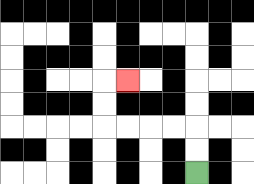{'start': '[8, 7]', 'end': '[5, 3]', 'path_directions': 'U,U,L,L,L,L,U,U,R', 'path_coordinates': '[[8, 7], [8, 6], [8, 5], [7, 5], [6, 5], [5, 5], [4, 5], [4, 4], [4, 3], [5, 3]]'}